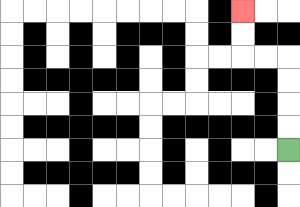{'start': '[12, 6]', 'end': '[10, 0]', 'path_directions': 'U,U,U,U,L,L,U,U', 'path_coordinates': '[[12, 6], [12, 5], [12, 4], [12, 3], [12, 2], [11, 2], [10, 2], [10, 1], [10, 0]]'}